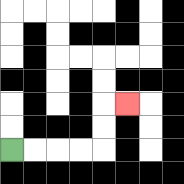{'start': '[0, 6]', 'end': '[5, 4]', 'path_directions': 'R,R,R,R,U,U,R', 'path_coordinates': '[[0, 6], [1, 6], [2, 6], [3, 6], [4, 6], [4, 5], [4, 4], [5, 4]]'}